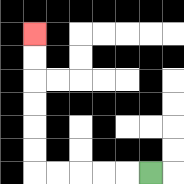{'start': '[6, 7]', 'end': '[1, 1]', 'path_directions': 'L,L,L,L,L,U,U,U,U,U,U', 'path_coordinates': '[[6, 7], [5, 7], [4, 7], [3, 7], [2, 7], [1, 7], [1, 6], [1, 5], [1, 4], [1, 3], [1, 2], [1, 1]]'}